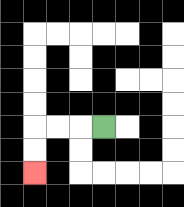{'start': '[4, 5]', 'end': '[1, 7]', 'path_directions': 'L,L,L,D,D', 'path_coordinates': '[[4, 5], [3, 5], [2, 5], [1, 5], [1, 6], [1, 7]]'}